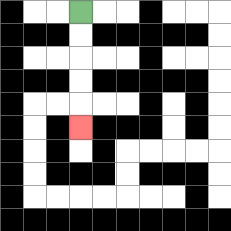{'start': '[3, 0]', 'end': '[3, 5]', 'path_directions': 'D,D,D,D,D', 'path_coordinates': '[[3, 0], [3, 1], [3, 2], [3, 3], [3, 4], [3, 5]]'}